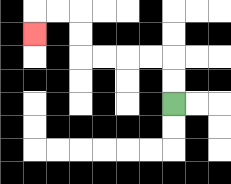{'start': '[7, 4]', 'end': '[1, 1]', 'path_directions': 'U,U,L,L,L,L,U,U,L,L,D', 'path_coordinates': '[[7, 4], [7, 3], [7, 2], [6, 2], [5, 2], [4, 2], [3, 2], [3, 1], [3, 0], [2, 0], [1, 0], [1, 1]]'}